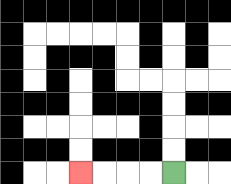{'start': '[7, 7]', 'end': '[3, 7]', 'path_directions': 'L,L,L,L', 'path_coordinates': '[[7, 7], [6, 7], [5, 7], [4, 7], [3, 7]]'}